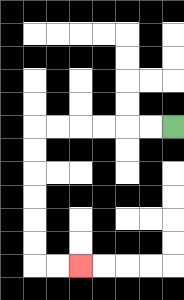{'start': '[7, 5]', 'end': '[3, 11]', 'path_directions': 'L,L,L,L,L,L,D,D,D,D,D,D,R,R', 'path_coordinates': '[[7, 5], [6, 5], [5, 5], [4, 5], [3, 5], [2, 5], [1, 5], [1, 6], [1, 7], [1, 8], [1, 9], [1, 10], [1, 11], [2, 11], [3, 11]]'}